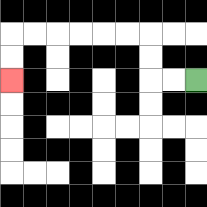{'start': '[8, 3]', 'end': '[0, 3]', 'path_directions': 'L,L,U,U,L,L,L,L,L,L,D,D', 'path_coordinates': '[[8, 3], [7, 3], [6, 3], [6, 2], [6, 1], [5, 1], [4, 1], [3, 1], [2, 1], [1, 1], [0, 1], [0, 2], [0, 3]]'}